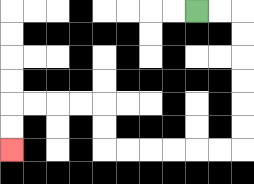{'start': '[8, 0]', 'end': '[0, 6]', 'path_directions': 'R,R,D,D,D,D,D,D,L,L,L,L,L,L,U,U,L,L,L,L,D,D', 'path_coordinates': '[[8, 0], [9, 0], [10, 0], [10, 1], [10, 2], [10, 3], [10, 4], [10, 5], [10, 6], [9, 6], [8, 6], [7, 6], [6, 6], [5, 6], [4, 6], [4, 5], [4, 4], [3, 4], [2, 4], [1, 4], [0, 4], [0, 5], [0, 6]]'}